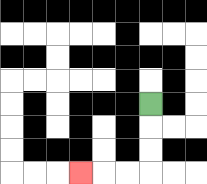{'start': '[6, 4]', 'end': '[3, 7]', 'path_directions': 'D,D,D,L,L,L', 'path_coordinates': '[[6, 4], [6, 5], [6, 6], [6, 7], [5, 7], [4, 7], [3, 7]]'}